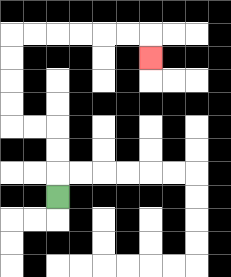{'start': '[2, 8]', 'end': '[6, 2]', 'path_directions': 'U,U,U,L,L,U,U,U,U,R,R,R,R,R,R,D', 'path_coordinates': '[[2, 8], [2, 7], [2, 6], [2, 5], [1, 5], [0, 5], [0, 4], [0, 3], [0, 2], [0, 1], [1, 1], [2, 1], [3, 1], [4, 1], [5, 1], [6, 1], [6, 2]]'}